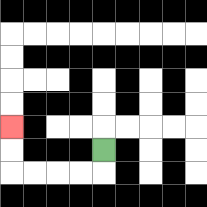{'start': '[4, 6]', 'end': '[0, 5]', 'path_directions': 'D,L,L,L,L,U,U', 'path_coordinates': '[[4, 6], [4, 7], [3, 7], [2, 7], [1, 7], [0, 7], [0, 6], [0, 5]]'}